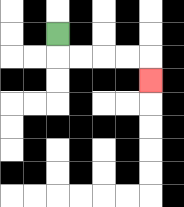{'start': '[2, 1]', 'end': '[6, 3]', 'path_directions': 'D,R,R,R,R,D', 'path_coordinates': '[[2, 1], [2, 2], [3, 2], [4, 2], [5, 2], [6, 2], [6, 3]]'}